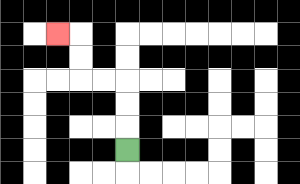{'start': '[5, 6]', 'end': '[2, 1]', 'path_directions': 'U,U,U,L,L,U,U,L', 'path_coordinates': '[[5, 6], [5, 5], [5, 4], [5, 3], [4, 3], [3, 3], [3, 2], [3, 1], [2, 1]]'}